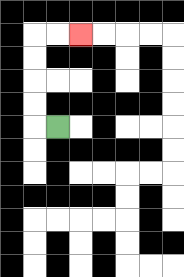{'start': '[2, 5]', 'end': '[3, 1]', 'path_directions': 'L,U,U,U,U,R,R', 'path_coordinates': '[[2, 5], [1, 5], [1, 4], [1, 3], [1, 2], [1, 1], [2, 1], [3, 1]]'}